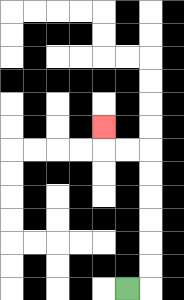{'start': '[5, 12]', 'end': '[4, 5]', 'path_directions': 'R,U,U,U,U,U,U,L,L,U', 'path_coordinates': '[[5, 12], [6, 12], [6, 11], [6, 10], [6, 9], [6, 8], [6, 7], [6, 6], [5, 6], [4, 6], [4, 5]]'}